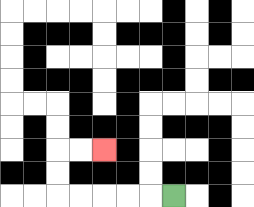{'start': '[7, 8]', 'end': '[4, 6]', 'path_directions': 'L,L,L,L,L,U,U,R,R', 'path_coordinates': '[[7, 8], [6, 8], [5, 8], [4, 8], [3, 8], [2, 8], [2, 7], [2, 6], [3, 6], [4, 6]]'}